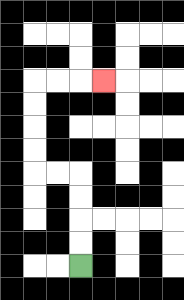{'start': '[3, 11]', 'end': '[4, 3]', 'path_directions': 'U,U,U,U,L,L,U,U,U,U,R,R,R', 'path_coordinates': '[[3, 11], [3, 10], [3, 9], [3, 8], [3, 7], [2, 7], [1, 7], [1, 6], [1, 5], [1, 4], [1, 3], [2, 3], [3, 3], [4, 3]]'}